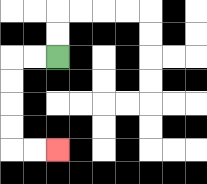{'start': '[2, 2]', 'end': '[2, 6]', 'path_directions': 'L,L,D,D,D,D,R,R', 'path_coordinates': '[[2, 2], [1, 2], [0, 2], [0, 3], [0, 4], [0, 5], [0, 6], [1, 6], [2, 6]]'}